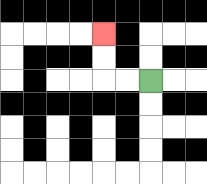{'start': '[6, 3]', 'end': '[4, 1]', 'path_directions': 'L,L,U,U', 'path_coordinates': '[[6, 3], [5, 3], [4, 3], [4, 2], [4, 1]]'}